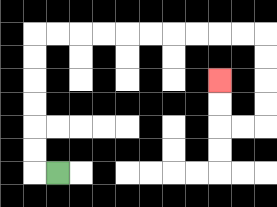{'start': '[2, 7]', 'end': '[9, 3]', 'path_directions': 'L,U,U,U,U,U,U,R,R,R,R,R,R,R,R,R,R,D,D,D,D,L,L,U,U', 'path_coordinates': '[[2, 7], [1, 7], [1, 6], [1, 5], [1, 4], [1, 3], [1, 2], [1, 1], [2, 1], [3, 1], [4, 1], [5, 1], [6, 1], [7, 1], [8, 1], [9, 1], [10, 1], [11, 1], [11, 2], [11, 3], [11, 4], [11, 5], [10, 5], [9, 5], [9, 4], [9, 3]]'}